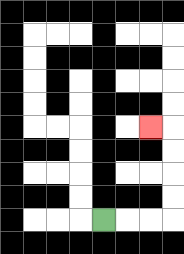{'start': '[4, 9]', 'end': '[6, 5]', 'path_directions': 'R,R,R,U,U,U,U,L', 'path_coordinates': '[[4, 9], [5, 9], [6, 9], [7, 9], [7, 8], [7, 7], [7, 6], [7, 5], [6, 5]]'}